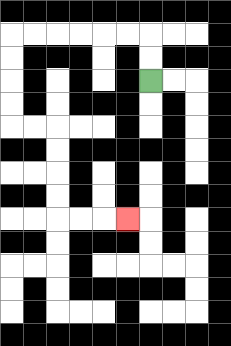{'start': '[6, 3]', 'end': '[5, 9]', 'path_directions': 'U,U,L,L,L,L,L,L,D,D,D,D,R,R,D,D,D,D,R,R,R', 'path_coordinates': '[[6, 3], [6, 2], [6, 1], [5, 1], [4, 1], [3, 1], [2, 1], [1, 1], [0, 1], [0, 2], [0, 3], [0, 4], [0, 5], [1, 5], [2, 5], [2, 6], [2, 7], [2, 8], [2, 9], [3, 9], [4, 9], [5, 9]]'}